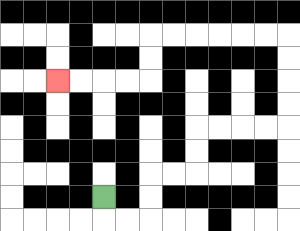{'start': '[4, 8]', 'end': '[2, 3]', 'path_directions': 'D,R,R,U,U,R,R,U,U,R,R,R,R,U,U,U,U,L,L,L,L,L,L,D,D,L,L,L,L', 'path_coordinates': '[[4, 8], [4, 9], [5, 9], [6, 9], [6, 8], [6, 7], [7, 7], [8, 7], [8, 6], [8, 5], [9, 5], [10, 5], [11, 5], [12, 5], [12, 4], [12, 3], [12, 2], [12, 1], [11, 1], [10, 1], [9, 1], [8, 1], [7, 1], [6, 1], [6, 2], [6, 3], [5, 3], [4, 3], [3, 3], [2, 3]]'}